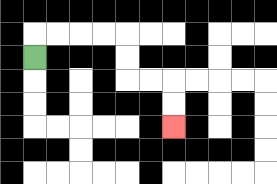{'start': '[1, 2]', 'end': '[7, 5]', 'path_directions': 'U,R,R,R,R,D,D,R,R,D,D', 'path_coordinates': '[[1, 2], [1, 1], [2, 1], [3, 1], [4, 1], [5, 1], [5, 2], [5, 3], [6, 3], [7, 3], [7, 4], [7, 5]]'}